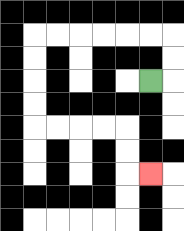{'start': '[6, 3]', 'end': '[6, 7]', 'path_directions': 'R,U,U,L,L,L,L,L,L,D,D,D,D,R,R,R,R,D,D,R', 'path_coordinates': '[[6, 3], [7, 3], [7, 2], [7, 1], [6, 1], [5, 1], [4, 1], [3, 1], [2, 1], [1, 1], [1, 2], [1, 3], [1, 4], [1, 5], [2, 5], [3, 5], [4, 5], [5, 5], [5, 6], [5, 7], [6, 7]]'}